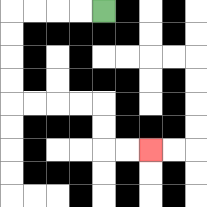{'start': '[4, 0]', 'end': '[6, 6]', 'path_directions': 'L,L,L,L,D,D,D,D,R,R,R,R,D,D,R,R', 'path_coordinates': '[[4, 0], [3, 0], [2, 0], [1, 0], [0, 0], [0, 1], [0, 2], [0, 3], [0, 4], [1, 4], [2, 4], [3, 4], [4, 4], [4, 5], [4, 6], [5, 6], [6, 6]]'}